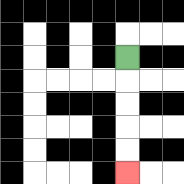{'start': '[5, 2]', 'end': '[5, 7]', 'path_directions': 'D,D,D,D,D', 'path_coordinates': '[[5, 2], [5, 3], [5, 4], [5, 5], [5, 6], [5, 7]]'}